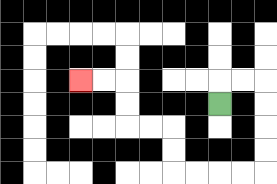{'start': '[9, 4]', 'end': '[3, 3]', 'path_directions': 'U,R,R,D,D,D,D,L,L,L,L,U,U,L,L,U,U,L,L', 'path_coordinates': '[[9, 4], [9, 3], [10, 3], [11, 3], [11, 4], [11, 5], [11, 6], [11, 7], [10, 7], [9, 7], [8, 7], [7, 7], [7, 6], [7, 5], [6, 5], [5, 5], [5, 4], [5, 3], [4, 3], [3, 3]]'}